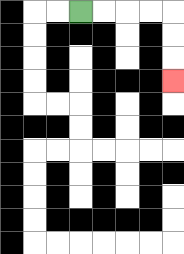{'start': '[3, 0]', 'end': '[7, 3]', 'path_directions': 'R,R,R,R,D,D,D', 'path_coordinates': '[[3, 0], [4, 0], [5, 0], [6, 0], [7, 0], [7, 1], [7, 2], [7, 3]]'}